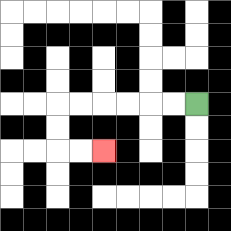{'start': '[8, 4]', 'end': '[4, 6]', 'path_directions': 'L,L,L,L,L,L,D,D,R,R', 'path_coordinates': '[[8, 4], [7, 4], [6, 4], [5, 4], [4, 4], [3, 4], [2, 4], [2, 5], [2, 6], [3, 6], [4, 6]]'}